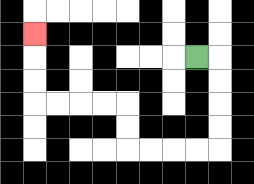{'start': '[8, 2]', 'end': '[1, 1]', 'path_directions': 'R,D,D,D,D,L,L,L,L,U,U,L,L,L,L,U,U,U', 'path_coordinates': '[[8, 2], [9, 2], [9, 3], [9, 4], [9, 5], [9, 6], [8, 6], [7, 6], [6, 6], [5, 6], [5, 5], [5, 4], [4, 4], [3, 4], [2, 4], [1, 4], [1, 3], [1, 2], [1, 1]]'}